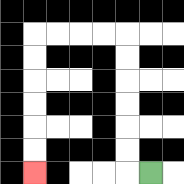{'start': '[6, 7]', 'end': '[1, 7]', 'path_directions': 'L,U,U,U,U,U,U,L,L,L,L,D,D,D,D,D,D', 'path_coordinates': '[[6, 7], [5, 7], [5, 6], [5, 5], [5, 4], [5, 3], [5, 2], [5, 1], [4, 1], [3, 1], [2, 1], [1, 1], [1, 2], [1, 3], [1, 4], [1, 5], [1, 6], [1, 7]]'}